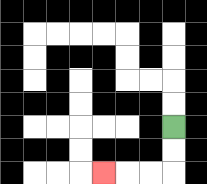{'start': '[7, 5]', 'end': '[4, 7]', 'path_directions': 'D,D,L,L,L', 'path_coordinates': '[[7, 5], [7, 6], [7, 7], [6, 7], [5, 7], [4, 7]]'}